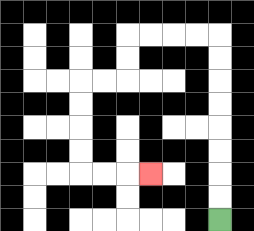{'start': '[9, 9]', 'end': '[6, 7]', 'path_directions': 'U,U,U,U,U,U,U,U,L,L,L,L,D,D,L,L,D,D,D,D,R,R,R', 'path_coordinates': '[[9, 9], [9, 8], [9, 7], [9, 6], [9, 5], [9, 4], [9, 3], [9, 2], [9, 1], [8, 1], [7, 1], [6, 1], [5, 1], [5, 2], [5, 3], [4, 3], [3, 3], [3, 4], [3, 5], [3, 6], [3, 7], [4, 7], [5, 7], [6, 7]]'}